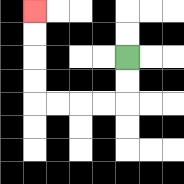{'start': '[5, 2]', 'end': '[1, 0]', 'path_directions': 'D,D,L,L,L,L,U,U,U,U', 'path_coordinates': '[[5, 2], [5, 3], [5, 4], [4, 4], [3, 4], [2, 4], [1, 4], [1, 3], [1, 2], [1, 1], [1, 0]]'}